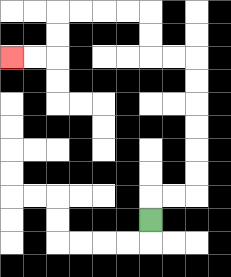{'start': '[6, 9]', 'end': '[0, 2]', 'path_directions': 'U,R,R,U,U,U,U,U,U,L,L,U,U,L,L,L,L,D,D,L,L', 'path_coordinates': '[[6, 9], [6, 8], [7, 8], [8, 8], [8, 7], [8, 6], [8, 5], [8, 4], [8, 3], [8, 2], [7, 2], [6, 2], [6, 1], [6, 0], [5, 0], [4, 0], [3, 0], [2, 0], [2, 1], [2, 2], [1, 2], [0, 2]]'}